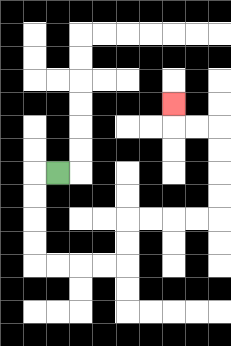{'start': '[2, 7]', 'end': '[7, 4]', 'path_directions': 'L,D,D,D,D,R,R,R,R,U,U,R,R,R,R,U,U,U,U,L,L,U', 'path_coordinates': '[[2, 7], [1, 7], [1, 8], [1, 9], [1, 10], [1, 11], [2, 11], [3, 11], [4, 11], [5, 11], [5, 10], [5, 9], [6, 9], [7, 9], [8, 9], [9, 9], [9, 8], [9, 7], [9, 6], [9, 5], [8, 5], [7, 5], [7, 4]]'}